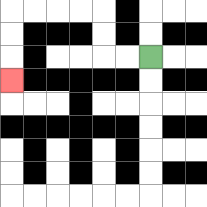{'start': '[6, 2]', 'end': '[0, 3]', 'path_directions': 'L,L,U,U,L,L,L,L,D,D,D', 'path_coordinates': '[[6, 2], [5, 2], [4, 2], [4, 1], [4, 0], [3, 0], [2, 0], [1, 0], [0, 0], [0, 1], [0, 2], [0, 3]]'}